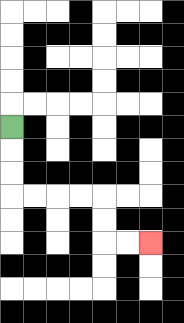{'start': '[0, 5]', 'end': '[6, 10]', 'path_directions': 'D,D,D,R,R,R,R,D,D,R,R', 'path_coordinates': '[[0, 5], [0, 6], [0, 7], [0, 8], [1, 8], [2, 8], [3, 8], [4, 8], [4, 9], [4, 10], [5, 10], [6, 10]]'}